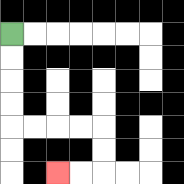{'start': '[0, 1]', 'end': '[2, 7]', 'path_directions': 'D,D,D,D,R,R,R,R,D,D,L,L', 'path_coordinates': '[[0, 1], [0, 2], [0, 3], [0, 4], [0, 5], [1, 5], [2, 5], [3, 5], [4, 5], [4, 6], [4, 7], [3, 7], [2, 7]]'}